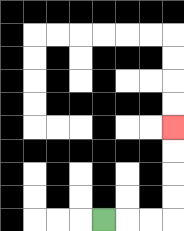{'start': '[4, 9]', 'end': '[7, 5]', 'path_directions': 'R,R,R,U,U,U,U', 'path_coordinates': '[[4, 9], [5, 9], [6, 9], [7, 9], [7, 8], [7, 7], [7, 6], [7, 5]]'}